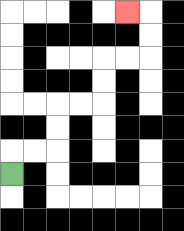{'start': '[0, 7]', 'end': '[5, 0]', 'path_directions': 'U,R,R,U,U,R,R,U,U,R,R,U,U,L', 'path_coordinates': '[[0, 7], [0, 6], [1, 6], [2, 6], [2, 5], [2, 4], [3, 4], [4, 4], [4, 3], [4, 2], [5, 2], [6, 2], [6, 1], [6, 0], [5, 0]]'}